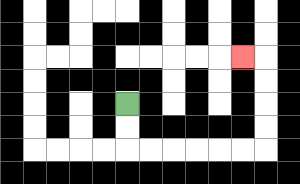{'start': '[5, 4]', 'end': '[10, 2]', 'path_directions': 'D,D,R,R,R,R,R,R,U,U,U,U,L', 'path_coordinates': '[[5, 4], [5, 5], [5, 6], [6, 6], [7, 6], [8, 6], [9, 6], [10, 6], [11, 6], [11, 5], [11, 4], [11, 3], [11, 2], [10, 2]]'}